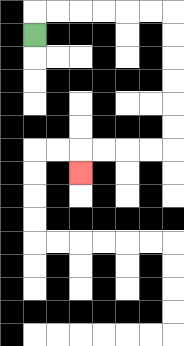{'start': '[1, 1]', 'end': '[3, 7]', 'path_directions': 'U,R,R,R,R,R,R,D,D,D,D,D,D,L,L,L,L,D', 'path_coordinates': '[[1, 1], [1, 0], [2, 0], [3, 0], [4, 0], [5, 0], [6, 0], [7, 0], [7, 1], [7, 2], [7, 3], [7, 4], [7, 5], [7, 6], [6, 6], [5, 6], [4, 6], [3, 6], [3, 7]]'}